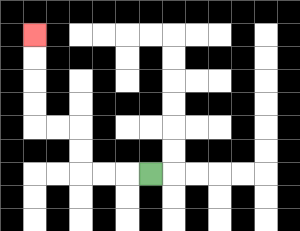{'start': '[6, 7]', 'end': '[1, 1]', 'path_directions': 'L,L,L,U,U,L,L,U,U,U,U', 'path_coordinates': '[[6, 7], [5, 7], [4, 7], [3, 7], [3, 6], [3, 5], [2, 5], [1, 5], [1, 4], [1, 3], [1, 2], [1, 1]]'}